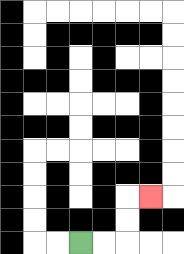{'start': '[3, 10]', 'end': '[6, 8]', 'path_directions': 'R,R,U,U,R', 'path_coordinates': '[[3, 10], [4, 10], [5, 10], [5, 9], [5, 8], [6, 8]]'}